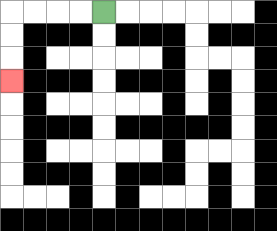{'start': '[4, 0]', 'end': '[0, 3]', 'path_directions': 'L,L,L,L,D,D,D', 'path_coordinates': '[[4, 0], [3, 0], [2, 0], [1, 0], [0, 0], [0, 1], [0, 2], [0, 3]]'}